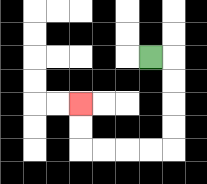{'start': '[6, 2]', 'end': '[3, 4]', 'path_directions': 'R,D,D,D,D,L,L,L,L,U,U', 'path_coordinates': '[[6, 2], [7, 2], [7, 3], [7, 4], [7, 5], [7, 6], [6, 6], [5, 6], [4, 6], [3, 6], [3, 5], [3, 4]]'}